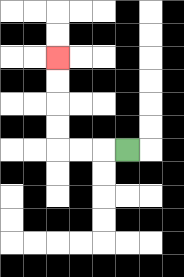{'start': '[5, 6]', 'end': '[2, 2]', 'path_directions': 'L,L,L,U,U,U,U', 'path_coordinates': '[[5, 6], [4, 6], [3, 6], [2, 6], [2, 5], [2, 4], [2, 3], [2, 2]]'}